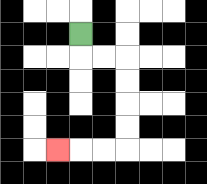{'start': '[3, 1]', 'end': '[2, 6]', 'path_directions': 'D,R,R,D,D,D,D,L,L,L', 'path_coordinates': '[[3, 1], [3, 2], [4, 2], [5, 2], [5, 3], [5, 4], [5, 5], [5, 6], [4, 6], [3, 6], [2, 6]]'}